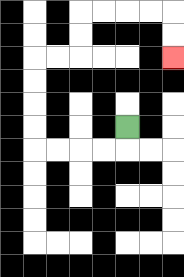{'start': '[5, 5]', 'end': '[7, 2]', 'path_directions': 'D,L,L,L,L,U,U,U,U,R,R,U,U,R,R,R,R,D,D', 'path_coordinates': '[[5, 5], [5, 6], [4, 6], [3, 6], [2, 6], [1, 6], [1, 5], [1, 4], [1, 3], [1, 2], [2, 2], [3, 2], [3, 1], [3, 0], [4, 0], [5, 0], [6, 0], [7, 0], [7, 1], [7, 2]]'}